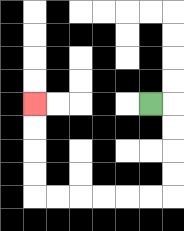{'start': '[6, 4]', 'end': '[1, 4]', 'path_directions': 'R,D,D,D,D,L,L,L,L,L,L,U,U,U,U', 'path_coordinates': '[[6, 4], [7, 4], [7, 5], [7, 6], [7, 7], [7, 8], [6, 8], [5, 8], [4, 8], [3, 8], [2, 8], [1, 8], [1, 7], [1, 6], [1, 5], [1, 4]]'}